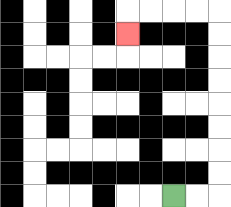{'start': '[7, 8]', 'end': '[5, 1]', 'path_directions': 'R,R,U,U,U,U,U,U,U,U,L,L,L,L,D', 'path_coordinates': '[[7, 8], [8, 8], [9, 8], [9, 7], [9, 6], [9, 5], [9, 4], [9, 3], [9, 2], [9, 1], [9, 0], [8, 0], [7, 0], [6, 0], [5, 0], [5, 1]]'}